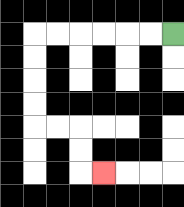{'start': '[7, 1]', 'end': '[4, 7]', 'path_directions': 'L,L,L,L,L,L,D,D,D,D,R,R,D,D,R', 'path_coordinates': '[[7, 1], [6, 1], [5, 1], [4, 1], [3, 1], [2, 1], [1, 1], [1, 2], [1, 3], [1, 4], [1, 5], [2, 5], [3, 5], [3, 6], [3, 7], [4, 7]]'}